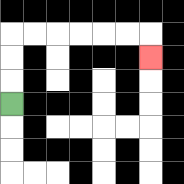{'start': '[0, 4]', 'end': '[6, 2]', 'path_directions': 'U,U,U,R,R,R,R,R,R,D', 'path_coordinates': '[[0, 4], [0, 3], [0, 2], [0, 1], [1, 1], [2, 1], [3, 1], [4, 1], [5, 1], [6, 1], [6, 2]]'}